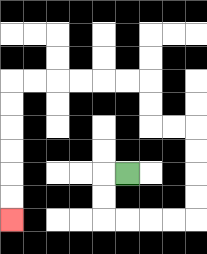{'start': '[5, 7]', 'end': '[0, 9]', 'path_directions': 'L,D,D,R,R,R,R,U,U,U,U,L,L,U,U,L,L,L,L,L,L,D,D,D,D,D,D', 'path_coordinates': '[[5, 7], [4, 7], [4, 8], [4, 9], [5, 9], [6, 9], [7, 9], [8, 9], [8, 8], [8, 7], [8, 6], [8, 5], [7, 5], [6, 5], [6, 4], [6, 3], [5, 3], [4, 3], [3, 3], [2, 3], [1, 3], [0, 3], [0, 4], [0, 5], [0, 6], [0, 7], [0, 8], [0, 9]]'}